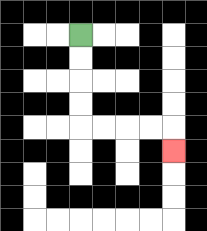{'start': '[3, 1]', 'end': '[7, 6]', 'path_directions': 'D,D,D,D,R,R,R,R,D', 'path_coordinates': '[[3, 1], [3, 2], [3, 3], [3, 4], [3, 5], [4, 5], [5, 5], [6, 5], [7, 5], [7, 6]]'}